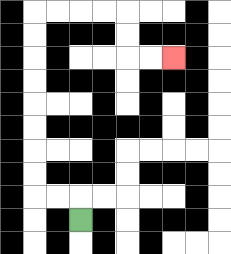{'start': '[3, 9]', 'end': '[7, 2]', 'path_directions': 'U,L,L,U,U,U,U,U,U,U,U,R,R,R,R,D,D,R,R', 'path_coordinates': '[[3, 9], [3, 8], [2, 8], [1, 8], [1, 7], [1, 6], [1, 5], [1, 4], [1, 3], [1, 2], [1, 1], [1, 0], [2, 0], [3, 0], [4, 0], [5, 0], [5, 1], [5, 2], [6, 2], [7, 2]]'}